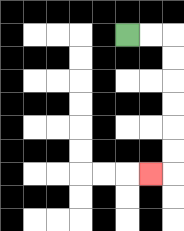{'start': '[5, 1]', 'end': '[6, 7]', 'path_directions': 'R,R,D,D,D,D,D,D,L', 'path_coordinates': '[[5, 1], [6, 1], [7, 1], [7, 2], [7, 3], [7, 4], [7, 5], [7, 6], [7, 7], [6, 7]]'}